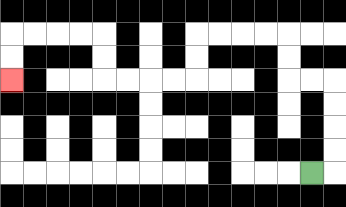{'start': '[13, 7]', 'end': '[0, 3]', 'path_directions': 'R,U,U,U,U,L,L,U,U,L,L,L,L,D,D,L,L,L,L,U,U,L,L,L,L,D,D', 'path_coordinates': '[[13, 7], [14, 7], [14, 6], [14, 5], [14, 4], [14, 3], [13, 3], [12, 3], [12, 2], [12, 1], [11, 1], [10, 1], [9, 1], [8, 1], [8, 2], [8, 3], [7, 3], [6, 3], [5, 3], [4, 3], [4, 2], [4, 1], [3, 1], [2, 1], [1, 1], [0, 1], [0, 2], [0, 3]]'}